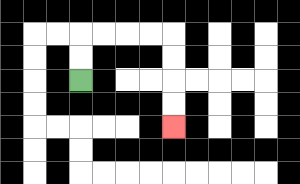{'start': '[3, 3]', 'end': '[7, 5]', 'path_directions': 'U,U,R,R,R,R,D,D,D,D', 'path_coordinates': '[[3, 3], [3, 2], [3, 1], [4, 1], [5, 1], [6, 1], [7, 1], [7, 2], [7, 3], [7, 4], [7, 5]]'}